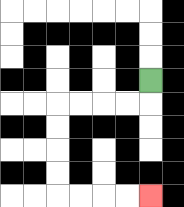{'start': '[6, 3]', 'end': '[6, 8]', 'path_directions': 'D,L,L,L,L,D,D,D,D,R,R,R,R', 'path_coordinates': '[[6, 3], [6, 4], [5, 4], [4, 4], [3, 4], [2, 4], [2, 5], [2, 6], [2, 7], [2, 8], [3, 8], [4, 8], [5, 8], [6, 8]]'}